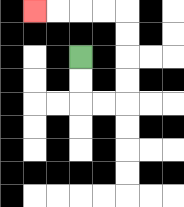{'start': '[3, 2]', 'end': '[1, 0]', 'path_directions': 'D,D,R,R,U,U,U,U,L,L,L,L', 'path_coordinates': '[[3, 2], [3, 3], [3, 4], [4, 4], [5, 4], [5, 3], [5, 2], [5, 1], [5, 0], [4, 0], [3, 0], [2, 0], [1, 0]]'}